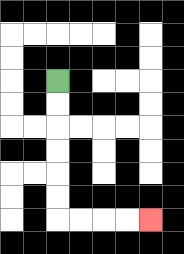{'start': '[2, 3]', 'end': '[6, 9]', 'path_directions': 'D,D,D,D,D,D,R,R,R,R', 'path_coordinates': '[[2, 3], [2, 4], [2, 5], [2, 6], [2, 7], [2, 8], [2, 9], [3, 9], [4, 9], [5, 9], [6, 9]]'}